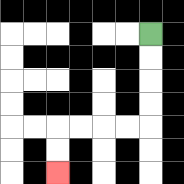{'start': '[6, 1]', 'end': '[2, 7]', 'path_directions': 'D,D,D,D,L,L,L,L,D,D', 'path_coordinates': '[[6, 1], [6, 2], [6, 3], [6, 4], [6, 5], [5, 5], [4, 5], [3, 5], [2, 5], [2, 6], [2, 7]]'}